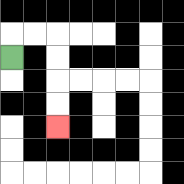{'start': '[0, 2]', 'end': '[2, 5]', 'path_directions': 'U,R,R,D,D,D,D', 'path_coordinates': '[[0, 2], [0, 1], [1, 1], [2, 1], [2, 2], [2, 3], [2, 4], [2, 5]]'}